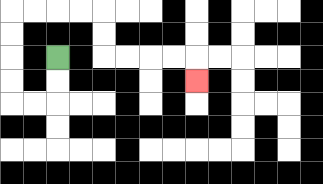{'start': '[2, 2]', 'end': '[8, 3]', 'path_directions': 'D,D,L,L,U,U,U,U,R,R,R,R,D,D,R,R,R,R,D', 'path_coordinates': '[[2, 2], [2, 3], [2, 4], [1, 4], [0, 4], [0, 3], [0, 2], [0, 1], [0, 0], [1, 0], [2, 0], [3, 0], [4, 0], [4, 1], [4, 2], [5, 2], [6, 2], [7, 2], [8, 2], [8, 3]]'}